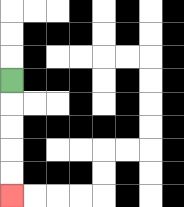{'start': '[0, 3]', 'end': '[0, 8]', 'path_directions': 'D,D,D,D,D', 'path_coordinates': '[[0, 3], [0, 4], [0, 5], [0, 6], [0, 7], [0, 8]]'}